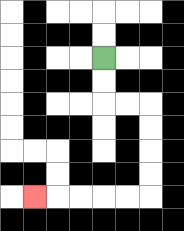{'start': '[4, 2]', 'end': '[1, 8]', 'path_directions': 'D,D,R,R,D,D,D,D,L,L,L,L,L', 'path_coordinates': '[[4, 2], [4, 3], [4, 4], [5, 4], [6, 4], [6, 5], [6, 6], [6, 7], [6, 8], [5, 8], [4, 8], [3, 8], [2, 8], [1, 8]]'}